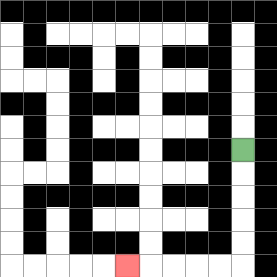{'start': '[10, 6]', 'end': '[5, 11]', 'path_directions': 'D,D,D,D,D,L,L,L,L,L', 'path_coordinates': '[[10, 6], [10, 7], [10, 8], [10, 9], [10, 10], [10, 11], [9, 11], [8, 11], [7, 11], [6, 11], [5, 11]]'}